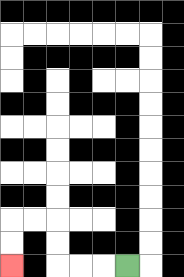{'start': '[5, 11]', 'end': '[0, 11]', 'path_directions': 'L,L,L,U,U,L,L,D,D', 'path_coordinates': '[[5, 11], [4, 11], [3, 11], [2, 11], [2, 10], [2, 9], [1, 9], [0, 9], [0, 10], [0, 11]]'}